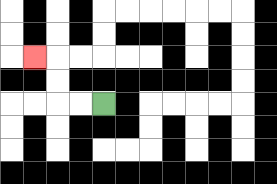{'start': '[4, 4]', 'end': '[1, 2]', 'path_directions': 'L,L,U,U,L', 'path_coordinates': '[[4, 4], [3, 4], [2, 4], [2, 3], [2, 2], [1, 2]]'}